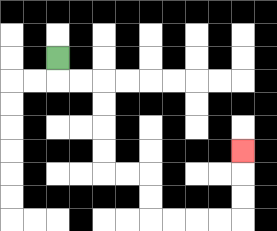{'start': '[2, 2]', 'end': '[10, 6]', 'path_directions': 'D,R,R,D,D,D,D,R,R,D,D,R,R,R,R,U,U,U', 'path_coordinates': '[[2, 2], [2, 3], [3, 3], [4, 3], [4, 4], [4, 5], [4, 6], [4, 7], [5, 7], [6, 7], [6, 8], [6, 9], [7, 9], [8, 9], [9, 9], [10, 9], [10, 8], [10, 7], [10, 6]]'}